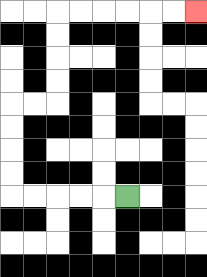{'start': '[5, 8]', 'end': '[8, 0]', 'path_directions': 'L,L,L,L,L,U,U,U,U,R,R,U,U,U,U,R,R,R,R,R,R', 'path_coordinates': '[[5, 8], [4, 8], [3, 8], [2, 8], [1, 8], [0, 8], [0, 7], [0, 6], [0, 5], [0, 4], [1, 4], [2, 4], [2, 3], [2, 2], [2, 1], [2, 0], [3, 0], [4, 0], [5, 0], [6, 0], [7, 0], [8, 0]]'}